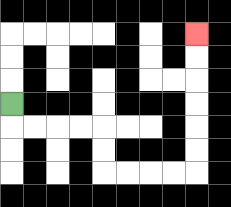{'start': '[0, 4]', 'end': '[8, 1]', 'path_directions': 'D,R,R,R,R,D,D,R,R,R,R,U,U,U,U,U,U', 'path_coordinates': '[[0, 4], [0, 5], [1, 5], [2, 5], [3, 5], [4, 5], [4, 6], [4, 7], [5, 7], [6, 7], [7, 7], [8, 7], [8, 6], [8, 5], [8, 4], [8, 3], [8, 2], [8, 1]]'}